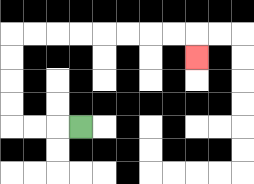{'start': '[3, 5]', 'end': '[8, 2]', 'path_directions': 'L,L,L,U,U,U,U,R,R,R,R,R,R,R,R,D', 'path_coordinates': '[[3, 5], [2, 5], [1, 5], [0, 5], [0, 4], [0, 3], [0, 2], [0, 1], [1, 1], [2, 1], [3, 1], [4, 1], [5, 1], [6, 1], [7, 1], [8, 1], [8, 2]]'}